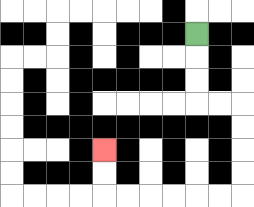{'start': '[8, 1]', 'end': '[4, 6]', 'path_directions': 'D,D,D,R,R,D,D,D,D,L,L,L,L,L,L,U,U', 'path_coordinates': '[[8, 1], [8, 2], [8, 3], [8, 4], [9, 4], [10, 4], [10, 5], [10, 6], [10, 7], [10, 8], [9, 8], [8, 8], [7, 8], [6, 8], [5, 8], [4, 8], [4, 7], [4, 6]]'}